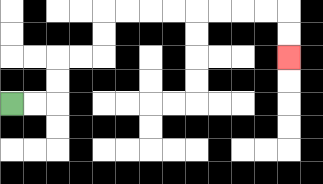{'start': '[0, 4]', 'end': '[12, 2]', 'path_directions': 'R,R,U,U,R,R,U,U,R,R,R,R,R,R,R,R,D,D', 'path_coordinates': '[[0, 4], [1, 4], [2, 4], [2, 3], [2, 2], [3, 2], [4, 2], [4, 1], [4, 0], [5, 0], [6, 0], [7, 0], [8, 0], [9, 0], [10, 0], [11, 0], [12, 0], [12, 1], [12, 2]]'}